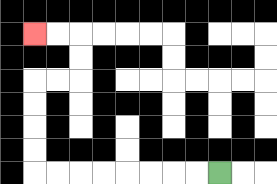{'start': '[9, 7]', 'end': '[1, 1]', 'path_directions': 'L,L,L,L,L,L,L,L,U,U,U,U,R,R,U,U,L,L', 'path_coordinates': '[[9, 7], [8, 7], [7, 7], [6, 7], [5, 7], [4, 7], [3, 7], [2, 7], [1, 7], [1, 6], [1, 5], [1, 4], [1, 3], [2, 3], [3, 3], [3, 2], [3, 1], [2, 1], [1, 1]]'}